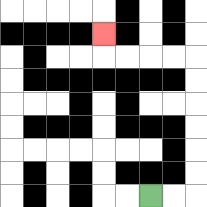{'start': '[6, 8]', 'end': '[4, 1]', 'path_directions': 'R,R,U,U,U,U,U,U,L,L,L,L,U', 'path_coordinates': '[[6, 8], [7, 8], [8, 8], [8, 7], [8, 6], [8, 5], [8, 4], [8, 3], [8, 2], [7, 2], [6, 2], [5, 2], [4, 2], [4, 1]]'}